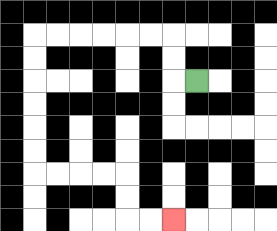{'start': '[8, 3]', 'end': '[7, 9]', 'path_directions': 'L,U,U,L,L,L,L,L,L,D,D,D,D,D,D,R,R,R,R,D,D,R,R', 'path_coordinates': '[[8, 3], [7, 3], [7, 2], [7, 1], [6, 1], [5, 1], [4, 1], [3, 1], [2, 1], [1, 1], [1, 2], [1, 3], [1, 4], [1, 5], [1, 6], [1, 7], [2, 7], [3, 7], [4, 7], [5, 7], [5, 8], [5, 9], [6, 9], [7, 9]]'}